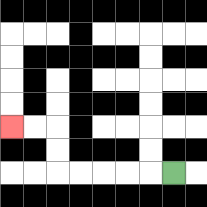{'start': '[7, 7]', 'end': '[0, 5]', 'path_directions': 'L,L,L,L,L,U,U,L,L', 'path_coordinates': '[[7, 7], [6, 7], [5, 7], [4, 7], [3, 7], [2, 7], [2, 6], [2, 5], [1, 5], [0, 5]]'}